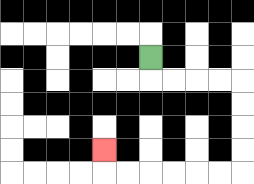{'start': '[6, 2]', 'end': '[4, 6]', 'path_directions': 'D,R,R,R,R,D,D,D,D,L,L,L,L,L,L,U', 'path_coordinates': '[[6, 2], [6, 3], [7, 3], [8, 3], [9, 3], [10, 3], [10, 4], [10, 5], [10, 6], [10, 7], [9, 7], [8, 7], [7, 7], [6, 7], [5, 7], [4, 7], [4, 6]]'}